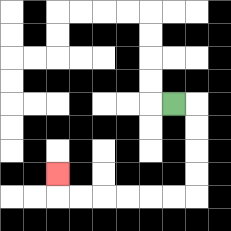{'start': '[7, 4]', 'end': '[2, 7]', 'path_directions': 'R,D,D,D,D,L,L,L,L,L,L,U', 'path_coordinates': '[[7, 4], [8, 4], [8, 5], [8, 6], [8, 7], [8, 8], [7, 8], [6, 8], [5, 8], [4, 8], [3, 8], [2, 8], [2, 7]]'}